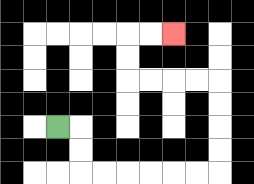{'start': '[2, 5]', 'end': '[7, 1]', 'path_directions': 'R,D,D,R,R,R,R,R,R,U,U,U,U,L,L,L,L,U,U,R,R', 'path_coordinates': '[[2, 5], [3, 5], [3, 6], [3, 7], [4, 7], [5, 7], [6, 7], [7, 7], [8, 7], [9, 7], [9, 6], [9, 5], [9, 4], [9, 3], [8, 3], [7, 3], [6, 3], [5, 3], [5, 2], [5, 1], [6, 1], [7, 1]]'}